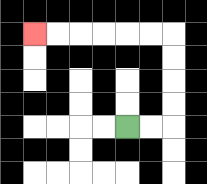{'start': '[5, 5]', 'end': '[1, 1]', 'path_directions': 'R,R,U,U,U,U,L,L,L,L,L,L', 'path_coordinates': '[[5, 5], [6, 5], [7, 5], [7, 4], [7, 3], [7, 2], [7, 1], [6, 1], [5, 1], [4, 1], [3, 1], [2, 1], [1, 1]]'}